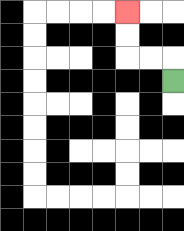{'start': '[7, 3]', 'end': '[5, 0]', 'path_directions': 'U,L,L,U,U', 'path_coordinates': '[[7, 3], [7, 2], [6, 2], [5, 2], [5, 1], [5, 0]]'}